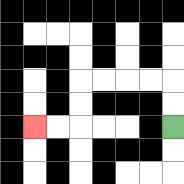{'start': '[7, 5]', 'end': '[1, 5]', 'path_directions': 'U,U,L,L,L,L,D,D,L,L', 'path_coordinates': '[[7, 5], [7, 4], [7, 3], [6, 3], [5, 3], [4, 3], [3, 3], [3, 4], [3, 5], [2, 5], [1, 5]]'}